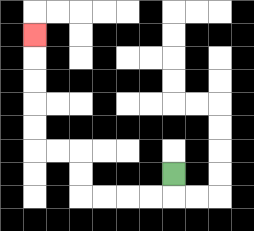{'start': '[7, 7]', 'end': '[1, 1]', 'path_directions': 'D,L,L,L,L,U,U,L,L,U,U,U,U,U', 'path_coordinates': '[[7, 7], [7, 8], [6, 8], [5, 8], [4, 8], [3, 8], [3, 7], [3, 6], [2, 6], [1, 6], [1, 5], [1, 4], [1, 3], [1, 2], [1, 1]]'}